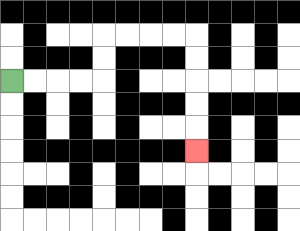{'start': '[0, 3]', 'end': '[8, 6]', 'path_directions': 'R,R,R,R,U,U,R,R,R,R,D,D,D,D,D', 'path_coordinates': '[[0, 3], [1, 3], [2, 3], [3, 3], [4, 3], [4, 2], [4, 1], [5, 1], [6, 1], [7, 1], [8, 1], [8, 2], [8, 3], [8, 4], [8, 5], [8, 6]]'}